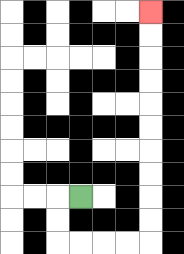{'start': '[3, 8]', 'end': '[6, 0]', 'path_directions': 'L,D,D,R,R,R,R,U,U,U,U,U,U,U,U,U,U', 'path_coordinates': '[[3, 8], [2, 8], [2, 9], [2, 10], [3, 10], [4, 10], [5, 10], [6, 10], [6, 9], [6, 8], [6, 7], [6, 6], [6, 5], [6, 4], [6, 3], [6, 2], [6, 1], [6, 0]]'}